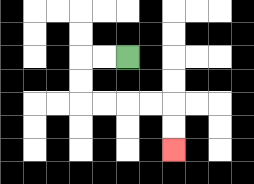{'start': '[5, 2]', 'end': '[7, 6]', 'path_directions': 'L,L,D,D,R,R,R,R,D,D', 'path_coordinates': '[[5, 2], [4, 2], [3, 2], [3, 3], [3, 4], [4, 4], [5, 4], [6, 4], [7, 4], [7, 5], [7, 6]]'}